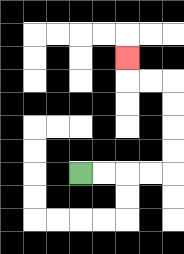{'start': '[3, 7]', 'end': '[5, 2]', 'path_directions': 'R,R,R,R,U,U,U,U,L,L,U', 'path_coordinates': '[[3, 7], [4, 7], [5, 7], [6, 7], [7, 7], [7, 6], [7, 5], [7, 4], [7, 3], [6, 3], [5, 3], [5, 2]]'}